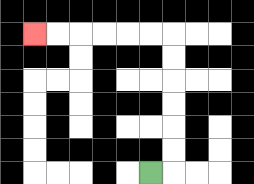{'start': '[6, 7]', 'end': '[1, 1]', 'path_directions': 'R,U,U,U,U,U,U,L,L,L,L,L,L', 'path_coordinates': '[[6, 7], [7, 7], [7, 6], [7, 5], [7, 4], [7, 3], [7, 2], [7, 1], [6, 1], [5, 1], [4, 1], [3, 1], [2, 1], [1, 1]]'}